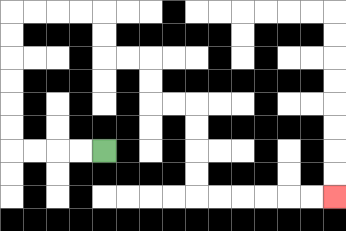{'start': '[4, 6]', 'end': '[14, 8]', 'path_directions': 'L,L,L,L,U,U,U,U,U,U,R,R,R,R,D,D,R,R,D,D,R,R,D,D,D,D,R,R,R,R,R,R', 'path_coordinates': '[[4, 6], [3, 6], [2, 6], [1, 6], [0, 6], [0, 5], [0, 4], [0, 3], [0, 2], [0, 1], [0, 0], [1, 0], [2, 0], [3, 0], [4, 0], [4, 1], [4, 2], [5, 2], [6, 2], [6, 3], [6, 4], [7, 4], [8, 4], [8, 5], [8, 6], [8, 7], [8, 8], [9, 8], [10, 8], [11, 8], [12, 8], [13, 8], [14, 8]]'}